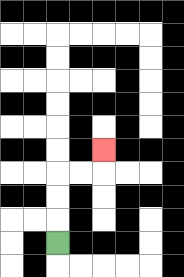{'start': '[2, 10]', 'end': '[4, 6]', 'path_directions': 'U,U,U,R,R,U', 'path_coordinates': '[[2, 10], [2, 9], [2, 8], [2, 7], [3, 7], [4, 7], [4, 6]]'}